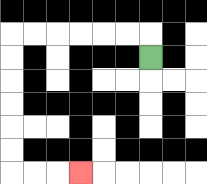{'start': '[6, 2]', 'end': '[3, 7]', 'path_directions': 'U,L,L,L,L,L,L,D,D,D,D,D,D,R,R,R', 'path_coordinates': '[[6, 2], [6, 1], [5, 1], [4, 1], [3, 1], [2, 1], [1, 1], [0, 1], [0, 2], [0, 3], [0, 4], [0, 5], [0, 6], [0, 7], [1, 7], [2, 7], [3, 7]]'}